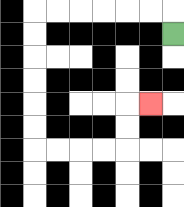{'start': '[7, 1]', 'end': '[6, 4]', 'path_directions': 'U,L,L,L,L,L,L,D,D,D,D,D,D,R,R,R,R,U,U,R', 'path_coordinates': '[[7, 1], [7, 0], [6, 0], [5, 0], [4, 0], [3, 0], [2, 0], [1, 0], [1, 1], [1, 2], [1, 3], [1, 4], [1, 5], [1, 6], [2, 6], [3, 6], [4, 6], [5, 6], [5, 5], [5, 4], [6, 4]]'}